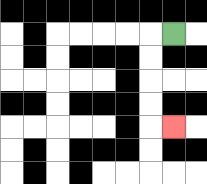{'start': '[7, 1]', 'end': '[7, 5]', 'path_directions': 'L,D,D,D,D,R', 'path_coordinates': '[[7, 1], [6, 1], [6, 2], [6, 3], [6, 4], [6, 5], [7, 5]]'}